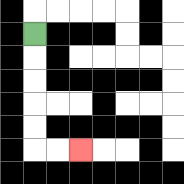{'start': '[1, 1]', 'end': '[3, 6]', 'path_directions': 'D,D,D,D,D,R,R', 'path_coordinates': '[[1, 1], [1, 2], [1, 3], [1, 4], [1, 5], [1, 6], [2, 6], [3, 6]]'}